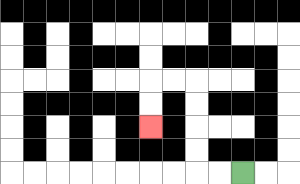{'start': '[10, 7]', 'end': '[6, 5]', 'path_directions': 'L,L,U,U,U,U,L,L,D,D', 'path_coordinates': '[[10, 7], [9, 7], [8, 7], [8, 6], [8, 5], [8, 4], [8, 3], [7, 3], [6, 3], [6, 4], [6, 5]]'}